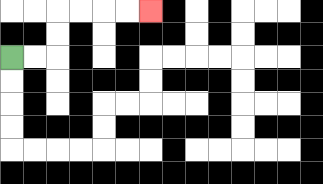{'start': '[0, 2]', 'end': '[6, 0]', 'path_directions': 'R,R,U,U,R,R,R,R', 'path_coordinates': '[[0, 2], [1, 2], [2, 2], [2, 1], [2, 0], [3, 0], [4, 0], [5, 0], [6, 0]]'}